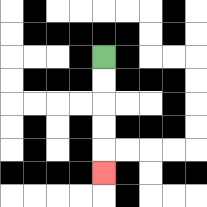{'start': '[4, 2]', 'end': '[4, 7]', 'path_directions': 'D,D,D,D,D', 'path_coordinates': '[[4, 2], [4, 3], [4, 4], [4, 5], [4, 6], [4, 7]]'}